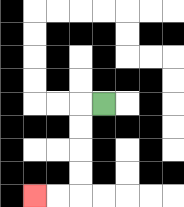{'start': '[4, 4]', 'end': '[1, 8]', 'path_directions': 'L,D,D,D,D,L,L', 'path_coordinates': '[[4, 4], [3, 4], [3, 5], [3, 6], [3, 7], [3, 8], [2, 8], [1, 8]]'}